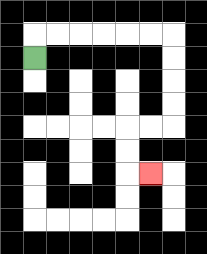{'start': '[1, 2]', 'end': '[6, 7]', 'path_directions': 'U,R,R,R,R,R,R,D,D,D,D,L,L,D,D,R', 'path_coordinates': '[[1, 2], [1, 1], [2, 1], [3, 1], [4, 1], [5, 1], [6, 1], [7, 1], [7, 2], [7, 3], [7, 4], [7, 5], [6, 5], [5, 5], [5, 6], [5, 7], [6, 7]]'}